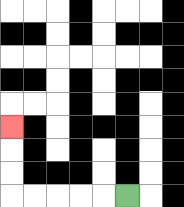{'start': '[5, 8]', 'end': '[0, 5]', 'path_directions': 'L,L,L,L,L,U,U,U', 'path_coordinates': '[[5, 8], [4, 8], [3, 8], [2, 8], [1, 8], [0, 8], [0, 7], [0, 6], [0, 5]]'}